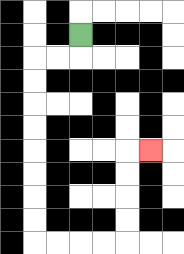{'start': '[3, 1]', 'end': '[6, 6]', 'path_directions': 'D,L,L,D,D,D,D,D,D,D,D,R,R,R,R,U,U,U,U,R', 'path_coordinates': '[[3, 1], [3, 2], [2, 2], [1, 2], [1, 3], [1, 4], [1, 5], [1, 6], [1, 7], [1, 8], [1, 9], [1, 10], [2, 10], [3, 10], [4, 10], [5, 10], [5, 9], [5, 8], [5, 7], [5, 6], [6, 6]]'}